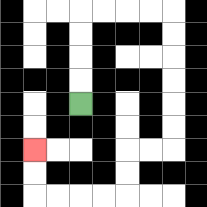{'start': '[3, 4]', 'end': '[1, 6]', 'path_directions': 'U,U,U,U,R,R,R,R,D,D,D,D,D,D,L,L,D,D,L,L,L,L,U,U', 'path_coordinates': '[[3, 4], [3, 3], [3, 2], [3, 1], [3, 0], [4, 0], [5, 0], [6, 0], [7, 0], [7, 1], [7, 2], [7, 3], [7, 4], [7, 5], [7, 6], [6, 6], [5, 6], [5, 7], [5, 8], [4, 8], [3, 8], [2, 8], [1, 8], [1, 7], [1, 6]]'}